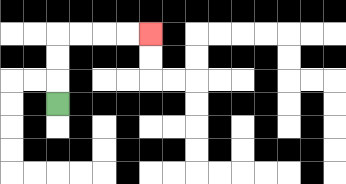{'start': '[2, 4]', 'end': '[6, 1]', 'path_directions': 'U,U,U,R,R,R,R', 'path_coordinates': '[[2, 4], [2, 3], [2, 2], [2, 1], [3, 1], [4, 1], [5, 1], [6, 1]]'}